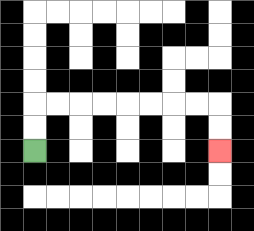{'start': '[1, 6]', 'end': '[9, 6]', 'path_directions': 'U,U,R,R,R,R,R,R,R,R,D,D', 'path_coordinates': '[[1, 6], [1, 5], [1, 4], [2, 4], [3, 4], [4, 4], [5, 4], [6, 4], [7, 4], [8, 4], [9, 4], [9, 5], [9, 6]]'}